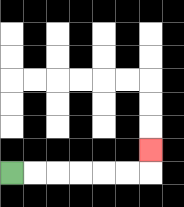{'start': '[0, 7]', 'end': '[6, 6]', 'path_directions': 'R,R,R,R,R,R,U', 'path_coordinates': '[[0, 7], [1, 7], [2, 7], [3, 7], [4, 7], [5, 7], [6, 7], [6, 6]]'}